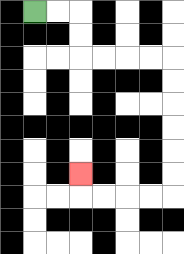{'start': '[1, 0]', 'end': '[3, 7]', 'path_directions': 'R,R,D,D,R,R,R,R,D,D,D,D,D,D,L,L,L,L,U', 'path_coordinates': '[[1, 0], [2, 0], [3, 0], [3, 1], [3, 2], [4, 2], [5, 2], [6, 2], [7, 2], [7, 3], [7, 4], [7, 5], [7, 6], [7, 7], [7, 8], [6, 8], [5, 8], [4, 8], [3, 8], [3, 7]]'}